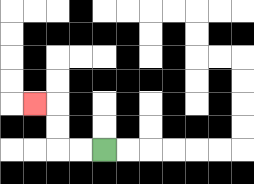{'start': '[4, 6]', 'end': '[1, 4]', 'path_directions': 'L,L,U,U,L', 'path_coordinates': '[[4, 6], [3, 6], [2, 6], [2, 5], [2, 4], [1, 4]]'}